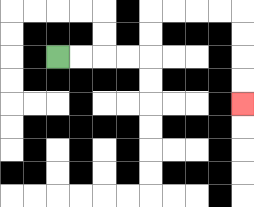{'start': '[2, 2]', 'end': '[10, 4]', 'path_directions': 'R,R,R,R,U,U,R,R,R,R,D,D,D,D', 'path_coordinates': '[[2, 2], [3, 2], [4, 2], [5, 2], [6, 2], [6, 1], [6, 0], [7, 0], [8, 0], [9, 0], [10, 0], [10, 1], [10, 2], [10, 3], [10, 4]]'}